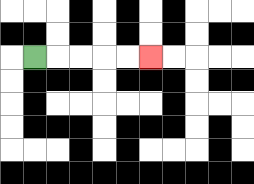{'start': '[1, 2]', 'end': '[6, 2]', 'path_directions': 'R,R,R,R,R', 'path_coordinates': '[[1, 2], [2, 2], [3, 2], [4, 2], [5, 2], [6, 2]]'}